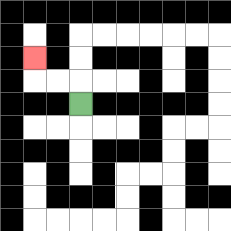{'start': '[3, 4]', 'end': '[1, 2]', 'path_directions': 'U,L,L,U', 'path_coordinates': '[[3, 4], [3, 3], [2, 3], [1, 3], [1, 2]]'}